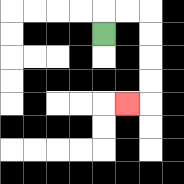{'start': '[4, 1]', 'end': '[5, 4]', 'path_directions': 'U,R,R,D,D,D,D,L', 'path_coordinates': '[[4, 1], [4, 0], [5, 0], [6, 0], [6, 1], [6, 2], [6, 3], [6, 4], [5, 4]]'}